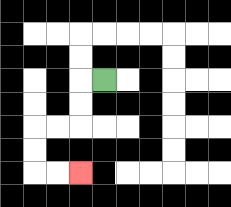{'start': '[4, 3]', 'end': '[3, 7]', 'path_directions': 'L,D,D,L,L,D,D,R,R', 'path_coordinates': '[[4, 3], [3, 3], [3, 4], [3, 5], [2, 5], [1, 5], [1, 6], [1, 7], [2, 7], [3, 7]]'}